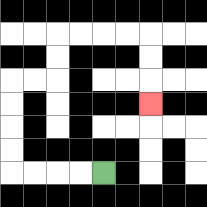{'start': '[4, 7]', 'end': '[6, 4]', 'path_directions': 'L,L,L,L,U,U,U,U,R,R,U,U,R,R,R,R,D,D,D', 'path_coordinates': '[[4, 7], [3, 7], [2, 7], [1, 7], [0, 7], [0, 6], [0, 5], [0, 4], [0, 3], [1, 3], [2, 3], [2, 2], [2, 1], [3, 1], [4, 1], [5, 1], [6, 1], [6, 2], [6, 3], [6, 4]]'}